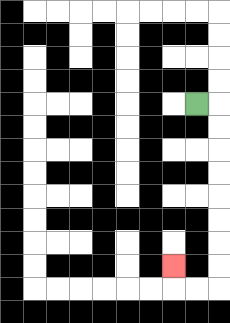{'start': '[8, 4]', 'end': '[7, 11]', 'path_directions': 'R,D,D,D,D,D,D,D,D,L,L,U', 'path_coordinates': '[[8, 4], [9, 4], [9, 5], [9, 6], [9, 7], [9, 8], [9, 9], [9, 10], [9, 11], [9, 12], [8, 12], [7, 12], [7, 11]]'}